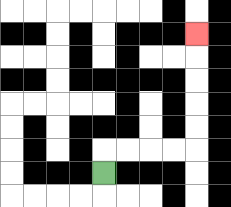{'start': '[4, 7]', 'end': '[8, 1]', 'path_directions': 'U,R,R,R,R,U,U,U,U,U', 'path_coordinates': '[[4, 7], [4, 6], [5, 6], [6, 6], [7, 6], [8, 6], [8, 5], [8, 4], [8, 3], [8, 2], [8, 1]]'}